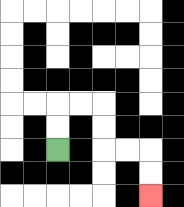{'start': '[2, 6]', 'end': '[6, 8]', 'path_directions': 'U,U,R,R,D,D,R,R,D,D', 'path_coordinates': '[[2, 6], [2, 5], [2, 4], [3, 4], [4, 4], [4, 5], [4, 6], [5, 6], [6, 6], [6, 7], [6, 8]]'}